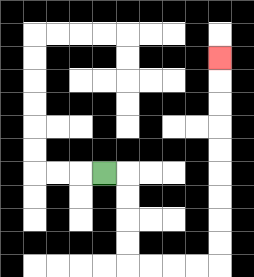{'start': '[4, 7]', 'end': '[9, 2]', 'path_directions': 'R,D,D,D,D,R,R,R,R,U,U,U,U,U,U,U,U,U', 'path_coordinates': '[[4, 7], [5, 7], [5, 8], [5, 9], [5, 10], [5, 11], [6, 11], [7, 11], [8, 11], [9, 11], [9, 10], [9, 9], [9, 8], [9, 7], [9, 6], [9, 5], [9, 4], [9, 3], [9, 2]]'}